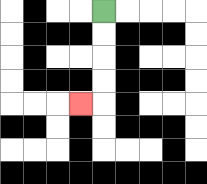{'start': '[4, 0]', 'end': '[3, 4]', 'path_directions': 'D,D,D,D,L', 'path_coordinates': '[[4, 0], [4, 1], [4, 2], [4, 3], [4, 4], [3, 4]]'}